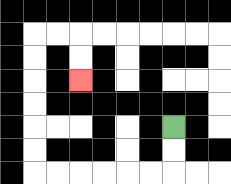{'start': '[7, 5]', 'end': '[3, 3]', 'path_directions': 'D,D,L,L,L,L,L,L,U,U,U,U,U,U,R,R,D,D', 'path_coordinates': '[[7, 5], [7, 6], [7, 7], [6, 7], [5, 7], [4, 7], [3, 7], [2, 7], [1, 7], [1, 6], [1, 5], [1, 4], [1, 3], [1, 2], [1, 1], [2, 1], [3, 1], [3, 2], [3, 3]]'}